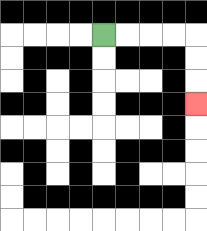{'start': '[4, 1]', 'end': '[8, 4]', 'path_directions': 'R,R,R,R,D,D,D', 'path_coordinates': '[[4, 1], [5, 1], [6, 1], [7, 1], [8, 1], [8, 2], [8, 3], [8, 4]]'}